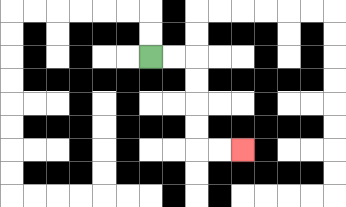{'start': '[6, 2]', 'end': '[10, 6]', 'path_directions': 'R,R,D,D,D,D,R,R', 'path_coordinates': '[[6, 2], [7, 2], [8, 2], [8, 3], [8, 4], [8, 5], [8, 6], [9, 6], [10, 6]]'}